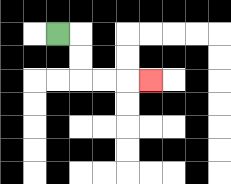{'start': '[2, 1]', 'end': '[6, 3]', 'path_directions': 'R,D,D,R,R,R', 'path_coordinates': '[[2, 1], [3, 1], [3, 2], [3, 3], [4, 3], [5, 3], [6, 3]]'}